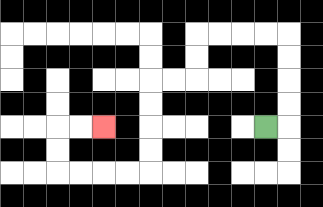{'start': '[11, 5]', 'end': '[4, 5]', 'path_directions': 'R,U,U,U,U,L,L,L,L,D,D,L,L,D,D,D,D,L,L,L,L,U,U,R,R', 'path_coordinates': '[[11, 5], [12, 5], [12, 4], [12, 3], [12, 2], [12, 1], [11, 1], [10, 1], [9, 1], [8, 1], [8, 2], [8, 3], [7, 3], [6, 3], [6, 4], [6, 5], [6, 6], [6, 7], [5, 7], [4, 7], [3, 7], [2, 7], [2, 6], [2, 5], [3, 5], [4, 5]]'}